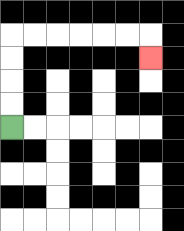{'start': '[0, 5]', 'end': '[6, 2]', 'path_directions': 'U,U,U,U,R,R,R,R,R,R,D', 'path_coordinates': '[[0, 5], [0, 4], [0, 3], [0, 2], [0, 1], [1, 1], [2, 1], [3, 1], [4, 1], [5, 1], [6, 1], [6, 2]]'}